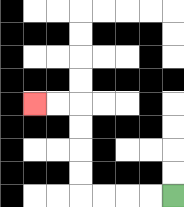{'start': '[7, 8]', 'end': '[1, 4]', 'path_directions': 'L,L,L,L,U,U,U,U,L,L', 'path_coordinates': '[[7, 8], [6, 8], [5, 8], [4, 8], [3, 8], [3, 7], [3, 6], [3, 5], [3, 4], [2, 4], [1, 4]]'}